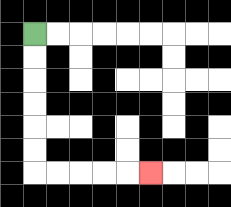{'start': '[1, 1]', 'end': '[6, 7]', 'path_directions': 'D,D,D,D,D,D,R,R,R,R,R', 'path_coordinates': '[[1, 1], [1, 2], [1, 3], [1, 4], [1, 5], [1, 6], [1, 7], [2, 7], [3, 7], [4, 7], [5, 7], [6, 7]]'}